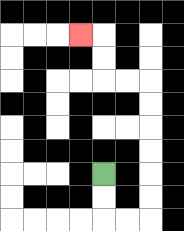{'start': '[4, 7]', 'end': '[3, 1]', 'path_directions': 'D,D,R,R,U,U,U,U,U,U,L,L,U,U,L', 'path_coordinates': '[[4, 7], [4, 8], [4, 9], [5, 9], [6, 9], [6, 8], [6, 7], [6, 6], [6, 5], [6, 4], [6, 3], [5, 3], [4, 3], [4, 2], [4, 1], [3, 1]]'}